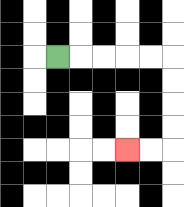{'start': '[2, 2]', 'end': '[5, 6]', 'path_directions': 'R,R,R,R,R,D,D,D,D,L,L', 'path_coordinates': '[[2, 2], [3, 2], [4, 2], [5, 2], [6, 2], [7, 2], [7, 3], [7, 4], [7, 5], [7, 6], [6, 6], [5, 6]]'}